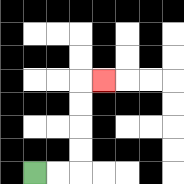{'start': '[1, 7]', 'end': '[4, 3]', 'path_directions': 'R,R,U,U,U,U,R', 'path_coordinates': '[[1, 7], [2, 7], [3, 7], [3, 6], [3, 5], [3, 4], [3, 3], [4, 3]]'}